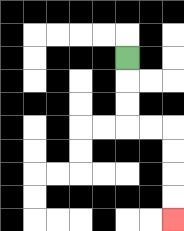{'start': '[5, 2]', 'end': '[7, 9]', 'path_directions': 'D,D,D,R,R,D,D,D,D', 'path_coordinates': '[[5, 2], [5, 3], [5, 4], [5, 5], [6, 5], [7, 5], [7, 6], [7, 7], [7, 8], [7, 9]]'}